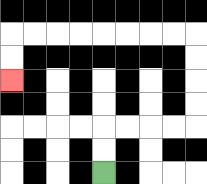{'start': '[4, 7]', 'end': '[0, 3]', 'path_directions': 'U,U,R,R,R,R,U,U,U,U,L,L,L,L,L,L,L,L,D,D', 'path_coordinates': '[[4, 7], [4, 6], [4, 5], [5, 5], [6, 5], [7, 5], [8, 5], [8, 4], [8, 3], [8, 2], [8, 1], [7, 1], [6, 1], [5, 1], [4, 1], [3, 1], [2, 1], [1, 1], [0, 1], [0, 2], [0, 3]]'}